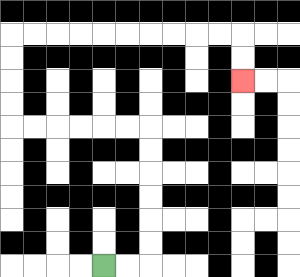{'start': '[4, 11]', 'end': '[10, 3]', 'path_directions': 'R,R,U,U,U,U,U,U,L,L,L,L,L,L,U,U,U,U,R,R,R,R,R,R,R,R,R,R,D,D', 'path_coordinates': '[[4, 11], [5, 11], [6, 11], [6, 10], [6, 9], [6, 8], [6, 7], [6, 6], [6, 5], [5, 5], [4, 5], [3, 5], [2, 5], [1, 5], [0, 5], [0, 4], [0, 3], [0, 2], [0, 1], [1, 1], [2, 1], [3, 1], [4, 1], [5, 1], [6, 1], [7, 1], [8, 1], [9, 1], [10, 1], [10, 2], [10, 3]]'}